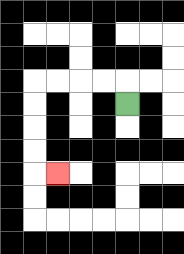{'start': '[5, 4]', 'end': '[2, 7]', 'path_directions': 'U,L,L,L,L,D,D,D,D,R', 'path_coordinates': '[[5, 4], [5, 3], [4, 3], [3, 3], [2, 3], [1, 3], [1, 4], [1, 5], [1, 6], [1, 7], [2, 7]]'}